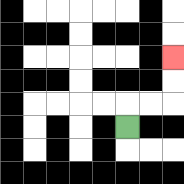{'start': '[5, 5]', 'end': '[7, 2]', 'path_directions': 'U,R,R,U,U', 'path_coordinates': '[[5, 5], [5, 4], [6, 4], [7, 4], [7, 3], [7, 2]]'}